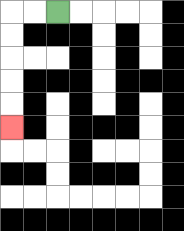{'start': '[2, 0]', 'end': '[0, 5]', 'path_directions': 'L,L,D,D,D,D,D', 'path_coordinates': '[[2, 0], [1, 0], [0, 0], [0, 1], [0, 2], [0, 3], [0, 4], [0, 5]]'}